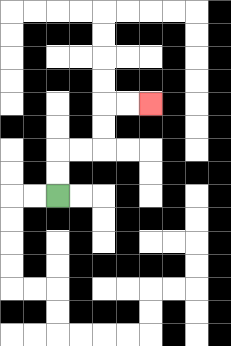{'start': '[2, 8]', 'end': '[6, 4]', 'path_directions': 'U,U,R,R,U,U,R,R', 'path_coordinates': '[[2, 8], [2, 7], [2, 6], [3, 6], [4, 6], [4, 5], [4, 4], [5, 4], [6, 4]]'}